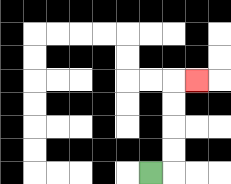{'start': '[6, 7]', 'end': '[8, 3]', 'path_directions': 'R,U,U,U,U,R', 'path_coordinates': '[[6, 7], [7, 7], [7, 6], [7, 5], [7, 4], [7, 3], [8, 3]]'}